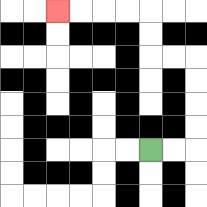{'start': '[6, 6]', 'end': '[2, 0]', 'path_directions': 'R,R,U,U,U,U,L,L,U,U,L,L,L,L', 'path_coordinates': '[[6, 6], [7, 6], [8, 6], [8, 5], [8, 4], [8, 3], [8, 2], [7, 2], [6, 2], [6, 1], [6, 0], [5, 0], [4, 0], [3, 0], [2, 0]]'}